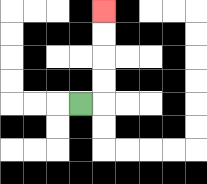{'start': '[3, 4]', 'end': '[4, 0]', 'path_directions': 'R,U,U,U,U', 'path_coordinates': '[[3, 4], [4, 4], [4, 3], [4, 2], [4, 1], [4, 0]]'}